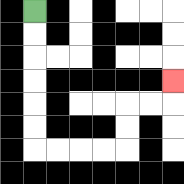{'start': '[1, 0]', 'end': '[7, 3]', 'path_directions': 'D,D,D,D,D,D,R,R,R,R,U,U,R,R,U', 'path_coordinates': '[[1, 0], [1, 1], [1, 2], [1, 3], [1, 4], [1, 5], [1, 6], [2, 6], [3, 6], [4, 6], [5, 6], [5, 5], [5, 4], [6, 4], [7, 4], [7, 3]]'}